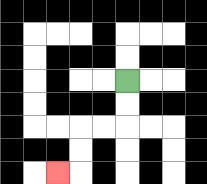{'start': '[5, 3]', 'end': '[2, 7]', 'path_directions': 'D,D,L,L,D,D,L', 'path_coordinates': '[[5, 3], [5, 4], [5, 5], [4, 5], [3, 5], [3, 6], [3, 7], [2, 7]]'}